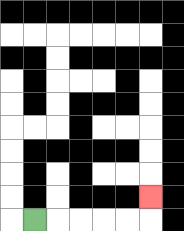{'start': '[1, 9]', 'end': '[6, 8]', 'path_directions': 'R,R,R,R,R,U', 'path_coordinates': '[[1, 9], [2, 9], [3, 9], [4, 9], [5, 9], [6, 9], [6, 8]]'}